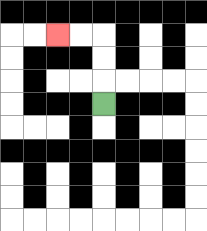{'start': '[4, 4]', 'end': '[2, 1]', 'path_directions': 'U,U,U,L,L', 'path_coordinates': '[[4, 4], [4, 3], [4, 2], [4, 1], [3, 1], [2, 1]]'}